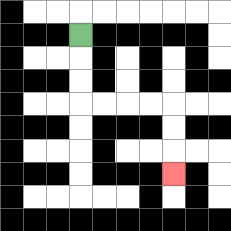{'start': '[3, 1]', 'end': '[7, 7]', 'path_directions': 'D,D,D,R,R,R,R,D,D,D', 'path_coordinates': '[[3, 1], [3, 2], [3, 3], [3, 4], [4, 4], [5, 4], [6, 4], [7, 4], [7, 5], [7, 6], [7, 7]]'}